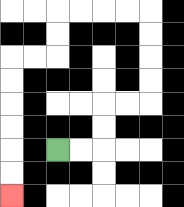{'start': '[2, 6]', 'end': '[0, 8]', 'path_directions': 'R,R,U,U,R,R,U,U,U,U,L,L,L,L,D,D,L,L,D,D,D,D,D,D', 'path_coordinates': '[[2, 6], [3, 6], [4, 6], [4, 5], [4, 4], [5, 4], [6, 4], [6, 3], [6, 2], [6, 1], [6, 0], [5, 0], [4, 0], [3, 0], [2, 0], [2, 1], [2, 2], [1, 2], [0, 2], [0, 3], [0, 4], [0, 5], [0, 6], [0, 7], [0, 8]]'}